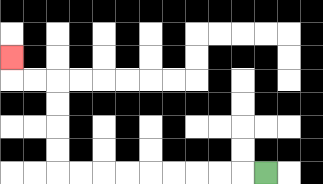{'start': '[11, 7]', 'end': '[0, 2]', 'path_directions': 'L,L,L,L,L,L,L,L,L,U,U,U,U,L,L,U', 'path_coordinates': '[[11, 7], [10, 7], [9, 7], [8, 7], [7, 7], [6, 7], [5, 7], [4, 7], [3, 7], [2, 7], [2, 6], [2, 5], [2, 4], [2, 3], [1, 3], [0, 3], [0, 2]]'}